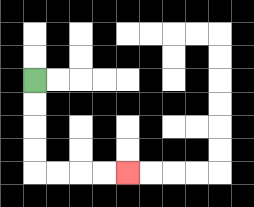{'start': '[1, 3]', 'end': '[5, 7]', 'path_directions': 'D,D,D,D,R,R,R,R', 'path_coordinates': '[[1, 3], [1, 4], [1, 5], [1, 6], [1, 7], [2, 7], [3, 7], [4, 7], [5, 7]]'}